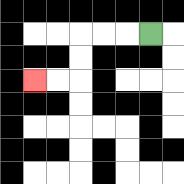{'start': '[6, 1]', 'end': '[1, 3]', 'path_directions': 'L,L,L,D,D,L,L', 'path_coordinates': '[[6, 1], [5, 1], [4, 1], [3, 1], [3, 2], [3, 3], [2, 3], [1, 3]]'}